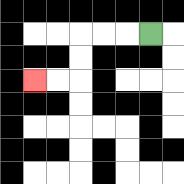{'start': '[6, 1]', 'end': '[1, 3]', 'path_directions': 'L,L,L,D,D,L,L', 'path_coordinates': '[[6, 1], [5, 1], [4, 1], [3, 1], [3, 2], [3, 3], [2, 3], [1, 3]]'}